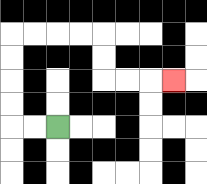{'start': '[2, 5]', 'end': '[7, 3]', 'path_directions': 'L,L,U,U,U,U,R,R,R,R,D,D,R,R,R', 'path_coordinates': '[[2, 5], [1, 5], [0, 5], [0, 4], [0, 3], [0, 2], [0, 1], [1, 1], [2, 1], [3, 1], [4, 1], [4, 2], [4, 3], [5, 3], [6, 3], [7, 3]]'}